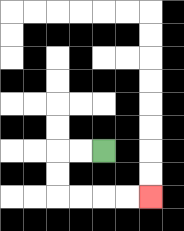{'start': '[4, 6]', 'end': '[6, 8]', 'path_directions': 'L,L,D,D,R,R,R,R', 'path_coordinates': '[[4, 6], [3, 6], [2, 6], [2, 7], [2, 8], [3, 8], [4, 8], [5, 8], [6, 8]]'}